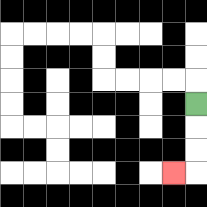{'start': '[8, 4]', 'end': '[7, 7]', 'path_directions': 'D,D,D,L', 'path_coordinates': '[[8, 4], [8, 5], [8, 6], [8, 7], [7, 7]]'}